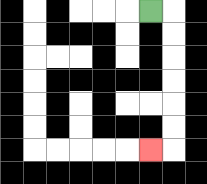{'start': '[6, 0]', 'end': '[6, 6]', 'path_directions': 'R,D,D,D,D,D,D,L', 'path_coordinates': '[[6, 0], [7, 0], [7, 1], [7, 2], [7, 3], [7, 4], [7, 5], [7, 6], [6, 6]]'}